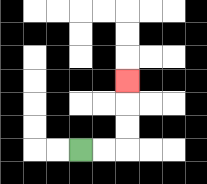{'start': '[3, 6]', 'end': '[5, 3]', 'path_directions': 'R,R,U,U,U', 'path_coordinates': '[[3, 6], [4, 6], [5, 6], [5, 5], [5, 4], [5, 3]]'}